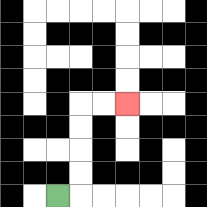{'start': '[2, 8]', 'end': '[5, 4]', 'path_directions': 'R,U,U,U,U,R,R', 'path_coordinates': '[[2, 8], [3, 8], [3, 7], [3, 6], [3, 5], [3, 4], [4, 4], [5, 4]]'}